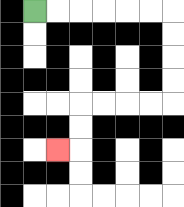{'start': '[1, 0]', 'end': '[2, 6]', 'path_directions': 'R,R,R,R,R,R,D,D,D,D,L,L,L,L,D,D,L', 'path_coordinates': '[[1, 0], [2, 0], [3, 0], [4, 0], [5, 0], [6, 0], [7, 0], [7, 1], [7, 2], [7, 3], [7, 4], [6, 4], [5, 4], [4, 4], [3, 4], [3, 5], [3, 6], [2, 6]]'}